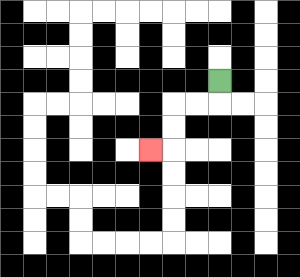{'start': '[9, 3]', 'end': '[6, 6]', 'path_directions': 'D,L,L,D,D,L', 'path_coordinates': '[[9, 3], [9, 4], [8, 4], [7, 4], [7, 5], [7, 6], [6, 6]]'}